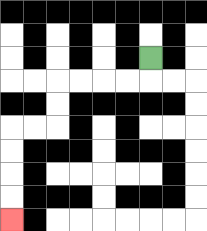{'start': '[6, 2]', 'end': '[0, 9]', 'path_directions': 'D,L,L,L,L,D,D,L,L,D,D,D,D', 'path_coordinates': '[[6, 2], [6, 3], [5, 3], [4, 3], [3, 3], [2, 3], [2, 4], [2, 5], [1, 5], [0, 5], [0, 6], [0, 7], [0, 8], [0, 9]]'}